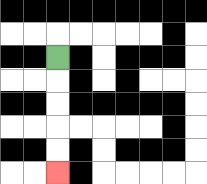{'start': '[2, 2]', 'end': '[2, 7]', 'path_directions': 'D,D,D,D,D', 'path_coordinates': '[[2, 2], [2, 3], [2, 4], [2, 5], [2, 6], [2, 7]]'}